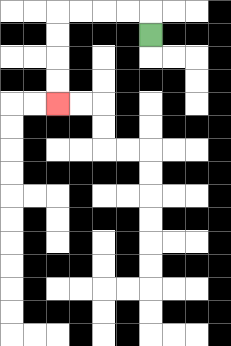{'start': '[6, 1]', 'end': '[2, 4]', 'path_directions': 'U,L,L,L,L,D,D,D,D', 'path_coordinates': '[[6, 1], [6, 0], [5, 0], [4, 0], [3, 0], [2, 0], [2, 1], [2, 2], [2, 3], [2, 4]]'}